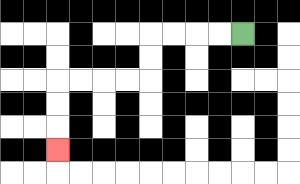{'start': '[10, 1]', 'end': '[2, 6]', 'path_directions': 'L,L,L,L,D,D,L,L,L,L,D,D,D', 'path_coordinates': '[[10, 1], [9, 1], [8, 1], [7, 1], [6, 1], [6, 2], [6, 3], [5, 3], [4, 3], [3, 3], [2, 3], [2, 4], [2, 5], [2, 6]]'}